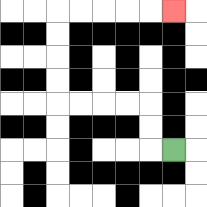{'start': '[7, 6]', 'end': '[7, 0]', 'path_directions': 'L,U,U,L,L,L,L,U,U,U,U,R,R,R,R,R', 'path_coordinates': '[[7, 6], [6, 6], [6, 5], [6, 4], [5, 4], [4, 4], [3, 4], [2, 4], [2, 3], [2, 2], [2, 1], [2, 0], [3, 0], [4, 0], [5, 0], [6, 0], [7, 0]]'}